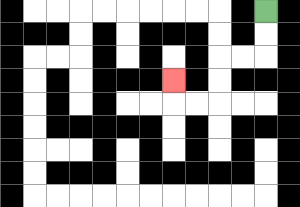{'start': '[11, 0]', 'end': '[7, 3]', 'path_directions': 'D,D,L,L,D,D,L,L,U', 'path_coordinates': '[[11, 0], [11, 1], [11, 2], [10, 2], [9, 2], [9, 3], [9, 4], [8, 4], [7, 4], [7, 3]]'}